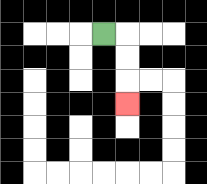{'start': '[4, 1]', 'end': '[5, 4]', 'path_directions': 'R,D,D,D', 'path_coordinates': '[[4, 1], [5, 1], [5, 2], [5, 3], [5, 4]]'}